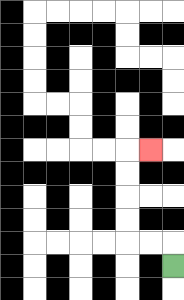{'start': '[7, 11]', 'end': '[6, 6]', 'path_directions': 'U,L,L,U,U,U,U,R', 'path_coordinates': '[[7, 11], [7, 10], [6, 10], [5, 10], [5, 9], [5, 8], [5, 7], [5, 6], [6, 6]]'}